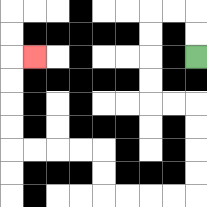{'start': '[8, 2]', 'end': '[1, 2]', 'path_directions': 'U,U,L,L,D,D,D,D,R,R,D,D,D,D,L,L,L,L,U,U,L,L,L,L,U,U,U,U,R', 'path_coordinates': '[[8, 2], [8, 1], [8, 0], [7, 0], [6, 0], [6, 1], [6, 2], [6, 3], [6, 4], [7, 4], [8, 4], [8, 5], [8, 6], [8, 7], [8, 8], [7, 8], [6, 8], [5, 8], [4, 8], [4, 7], [4, 6], [3, 6], [2, 6], [1, 6], [0, 6], [0, 5], [0, 4], [0, 3], [0, 2], [1, 2]]'}